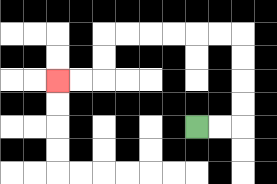{'start': '[8, 5]', 'end': '[2, 3]', 'path_directions': 'R,R,U,U,U,U,L,L,L,L,L,L,D,D,L,L', 'path_coordinates': '[[8, 5], [9, 5], [10, 5], [10, 4], [10, 3], [10, 2], [10, 1], [9, 1], [8, 1], [7, 1], [6, 1], [5, 1], [4, 1], [4, 2], [4, 3], [3, 3], [2, 3]]'}